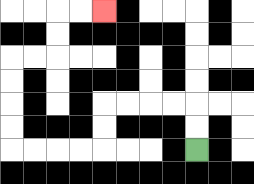{'start': '[8, 6]', 'end': '[4, 0]', 'path_directions': 'U,U,L,L,L,L,D,D,L,L,L,L,U,U,U,U,R,R,U,U,R,R', 'path_coordinates': '[[8, 6], [8, 5], [8, 4], [7, 4], [6, 4], [5, 4], [4, 4], [4, 5], [4, 6], [3, 6], [2, 6], [1, 6], [0, 6], [0, 5], [0, 4], [0, 3], [0, 2], [1, 2], [2, 2], [2, 1], [2, 0], [3, 0], [4, 0]]'}